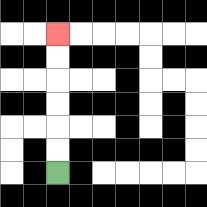{'start': '[2, 7]', 'end': '[2, 1]', 'path_directions': 'U,U,U,U,U,U', 'path_coordinates': '[[2, 7], [2, 6], [2, 5], [2, 4], [2, 3], [2, 2], [2, 1]]'}